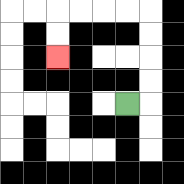{'start': '[5, 4]', 'end': '[2, 2]', 'path_directions': 'R,U,U,U,U,L,L,L,L,D,D', 'path_coordinates': '[[5, 4], [6, 4], [6, 3], [6, 2], [6, 1], [6, 0], [5, 0], [4, 0], [3, 0], [2, 0], [2, 1], [2, 2]]'}